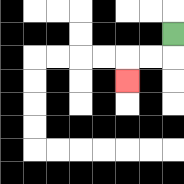{'start': '[7, 1]', 'end': '[5, 3]', 'path_directions': 'D,L,L,D', 'path_coordinates': '[[7, 1], [7, 2], [6, 2], [5, 2], [5, 3]]'}